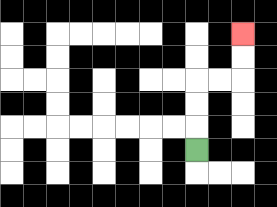{'start': '[8, 6]', 'end': '[10, 1]', 'path_directions': 'U,U,U,R,R,U,U', 'path_coordinates': '[[8, 6], [8, 5], [8, 4], [8, 3], [9, 3], [10, 3], [10, 2], [10, 1]]'}